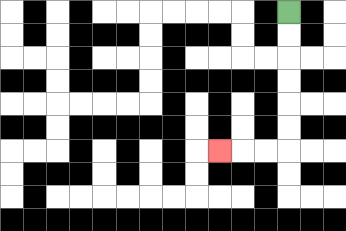{'start': '[12, 0]', 'end': '[9, 6]', 'path_directions': 'D,D,D,D,D,D,L,L,L', 'path_coordinates': '[[12, 0], [12, 1], [12, 2], [12, 3], [12, 4], [12, 5], [12, 6], [11, 6], [10, 6], [9, 6]]'}